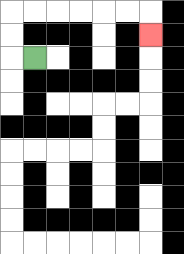{'start': '[1, 2]', 'end': '[6, 1]', 'path_directions': 'L,U,U,R,R,R,R,R,R,D', 'path_coordinates': '[[1, 2], [0, 2], [0, 1], [0, 0], [1, 0], [2, 0], [3, 0], [4, 0], [5, 0], [6, 0], [6, 1]]'}